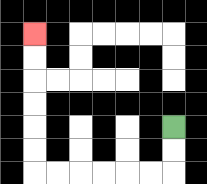{'start': '[7, 5]', 'end': '[1, 1]', 'path_directions': 'D,D,L,L,L,L,L,L,U,U,U,U,U,U', 'path_coordinates': '[[7, 5], [7, 6], [7, 7], [6, 7], [5, 7], [4, 7], [3, 7], [2, 7], [1, 7], [1, 6], [1, 5], [1, 4], [1, 3], [1, 2], [1, 1]]'}